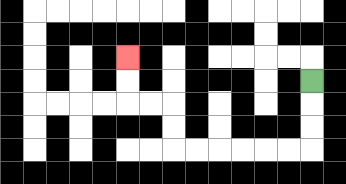{'start': '[13, 3]', 'end': '[5, 2]', 'path_directions': 'D,D,D,L,L,L,L,L,L,U,U,L,L,U,U', 'path_coordinates': '[[13, 3], [13, 4], [13, 5], [13, 6], [12, 6], [11, 6], [10, 6], [9, 6], [8, 6], [7, 6], [7, 5], [7, 4], [6, 4], [5, 4], [5, 3], [5, 2]]'}